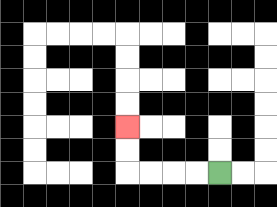{'start': '[9, 7]', 'end': '[5, 5]', 'path_directions': 'L,L,L,L,U,U', 'path_coordinates': '[[9, 7], [8, 7], [7, 7], [6, 7], [5, 7], [5, 6], [5, 5]]'}